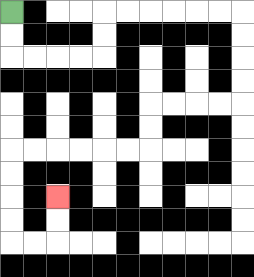{'start': '[0, 0]', 'end': '[2, 8]', 'path_directions': 'D,D,R,R,R,R,U,U,R,R,R,R,R,R,D,D,D,D,L,L,L,L,D,D,L,L,L,L,L,L,D,D,D,D,R,R,U,U', 'path_coordinates': '[[0, 0], [0, 1], [0, 2], [1, 2], [2, 2], [3, 2], [4, 2], [4, 1], [4, 0], [5, 0], [6, 0], [7, 0], [8, 0], [9, 0], [10, 0], [10, 1], [10, 2], [10, 3], [10, 4], [9, 4], [8, 4], [7, 4], [6, 4], [6, 5], [6, 6], [5, 6], [4, 6], [3, 6], [2, 6], [1, 6], [0, 6], [0, 7], [0, 8], [0, 9], [0, 10], [1, 10], [2, 10], [2, 9], [2, 8]]'}